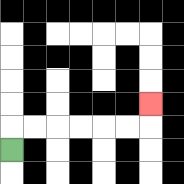{'start': '[0, 6]', 'end': '[6, 4]', 'path_directions': 'U,R,R,R,R,R,R,U', 'path_coordinates': '[[0, 6], [0, 5], [1, 5], [2, 5], [3, 5], [4, 5], [5, 5], [6, 5], [6, 4]]'}